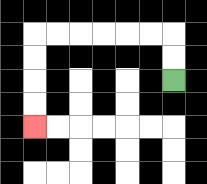{'start': '[7, 3]', 'end': '[1, 5]', 'path_directions': 'U,U,L,L,L,L,L,L,D,D,D,D', 'path_coordinates': '[[7, 3], [7, 2], [7, 1], [6, 1], [5, 1], [4, 1], [3, 1], [2, 1], [1, 1], [1, 2], [1, 3], [1, 4], [1, 5]]'}